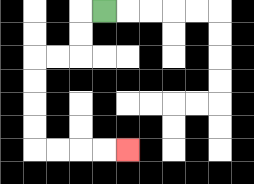{'start': '[4, 0]', 'end': '[5, 6]', 'path_directions': 'L,D,D,L,L,D,D,D,D,R,R,R,R', 'path_coordinates': '[[4, 0], [3, 0], [3, 1], [3, 2], [2, 2], [1, 2], [1, 3], [1, 4], [1, 5], [1, 6], [2, 6], [3, 6], [4, 6], [5, 6]]'}